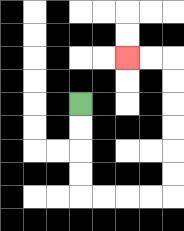{'start': '[3, 4]', 'end': '[5, 2]', 'path_directions': 'D,D,D,D,R,R,R,R,U,U,U,U,U,U,L,L', 'path_coordinates': '[[3, 4], [3, 5], [3, 6], [3, 7], [3, 8], [4, 8], [5, 8], [6, 8], [7, 8], [7, 7], [7, 6], [7, 5], [7, 4], [7, 3], [7, 2], [6, 2], [5, 2]]'}